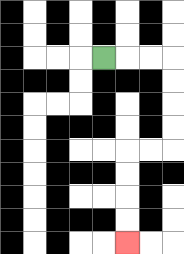{'start': '[4, 2]', 'end': '[5, 10]', 'path_directions': 'R,R,R,D,D,D,D,L,L,D,D,D,D', 'path_coordinates': '[[4, 2], [5, 2], [6, 2], [7, 2], [7, 3], [7, 4], [7, 5], [7, 6], [6, 6], [5, 6], [5, 7], [5, 8], [5, 9], [5, 10]]'}